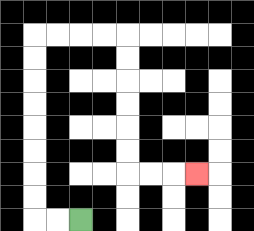{'start': '[3, 9]', 'end': '[8, 7]', 'path_directions': 'L,L,U,U,U,U,U,U,U,U,R,R,R,R,D,D,D,D,D,D,R,R,R', 'path_coordinates': '[[3, 9], [2, 9], [1, 9], [1, 8], [1, 7], [1, 6], [1, 5], [1, 4], [1, 3], [1, 2], [1, 1], [2, 1], [3, 1], [4, 1], [5, 1], [5, 2], [5, 3], [5, 4], [5, 5], [5, 6], [5, 7], [6, 7], [7, 7], [8, 7]]'}